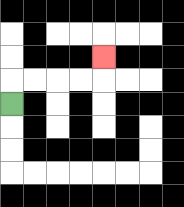{'start': '[0, 4]', 'end': '[4, 2]', 'path_directions': 'U,R,R,R,R,U', 'path_coordinates': '[[0, 4], [0, 3], [1, 3], [2, 3], [3, 3], [4, 3], [4, 2]]'}